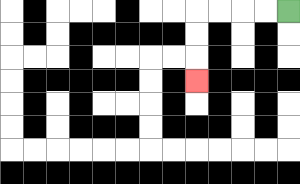{'start': '[12, 0]', 'end': '[8, 3]', 'path_directions': 'L,L,L,L,D,D,D', 'path_coordinates': '[[12, 0], [11, 0], [10, 0], [9, 0], [8, 0], [8, 1], [8, 2], [8, 3]]'}